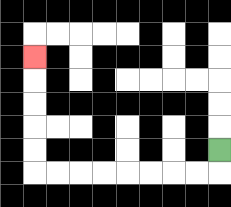{'start': '[9, 6]', 'end': '[1, 2]', 'path_directions': 'D,L,L,L,L,L,L,L,L,U,U,U,U,U', 'path_coordinates': '[[9, 6], [9, 7], [8, 7], [7, 7], [6, 7], [5, 7], [4, 7], [3, 7], [2, 7], [1, 7], [1, 6], [1, 5], [1, 4], [1, 3], [1, 2]]'}